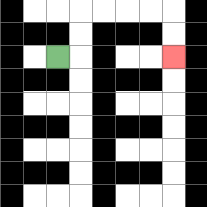{'start': '[2, 2]', 'end': '[7, 2]', 'path_directions': 'R,U,U,R,R,R,R,D,D', 'path_coordinates': '[[2, 2], [3, 2], [3, 1], [3, 0], [4, 0], [5, 0], [6, 0], [7, 0], [7, 1], [7, 2]]'}